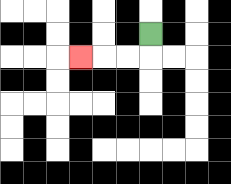{'start': '[6, 1]', 'end': '[3, 2]', 'path_directions': 'D,L,L,L', 'path_coordinates': '[[6, 1], [6, 2], [5, 2], [4, 2], [3, 2]]'}